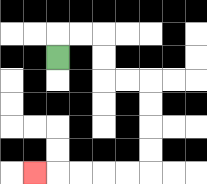{'start': '[2, 2]', 'end': '[1, 7]', 'path_directions': 'U,R,R,D,D,R,R,D,D,D,D,L,L,L,L,L', 'path_coordinates': '[[2, 2], [2, 1], [3, 1], [4, 1], [4, 2], [4, 3], [5, 3], [6, 3], [6, 4], [6, 5], [6, 6], [6, 7], [5, 7], [4, 7], [3, 7], [2, 7], [1, 7]]'}